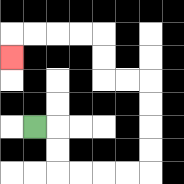{'start': '[1, 5]', 'end': '[0, 2]', 'path_directions': 'R,D,D,R,R,R,R,U,U,U,U,L,L,U,U,L,L,L,L,D', 'path_coordinates': '[[1, 5], [2, 5], [2, 6], [2, 7], [3, 7], [4, 7], [5, 7], [6, 7], [6, 6], [6, 5], [6, 4], [6, 3], [5, 3], [4, 3], [4, 2], [4, 1], [3, 1], [2, 1], [1, 1], [0, 1], [0, 2]]'}